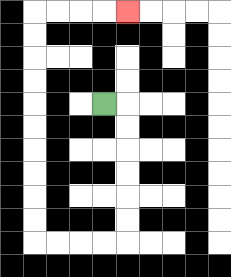{'start': '[4, 4]', 'end': '[5, 0]', 'path_directions': 'R,D,D,D,D,D,D,L,L,L,L,U,U,U,U,U,U,U,U,U,U,R,R,R,R', 'path_coordinates': '[[4, 4], [5, 4], [5, 5], [5, 6], [5, 7], [5, 8], [5, 9], [5, 10], [4, 10], [3, 10], [2, 10], [1, 10], [1, 9], [1, 8], [1, 7], [1, 6], [1, 5], [1, 4], [1, 3], [1, 2], [1, 1], [1, 0], [2, 0], [3, 0], [4, 0], [5, 0]]'}